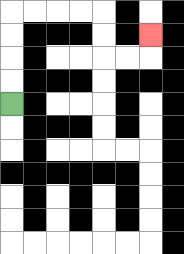{'start': '[0, 4]', 'end': '[6, 1]', 'path_directions': 'U,U,U,U,R,R,R,R,D,D,R,R,U', 'path_coordinates': '[[0, 4], [0, 3], [0, 2], [0, 1], [0, 0], [1, 0], [2, 0], [3, 0], [4, 0], [4, 1], [4, 2], [5, 2], [6, 2], [6, 1]]'}